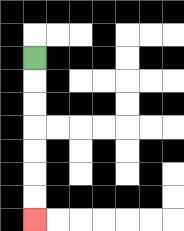{'start': '[1, 2]', 'end': '[1, 9]', 'path_directions': 'D,D,D,D,D,D,D', 'path_coordinates': '[[1, 2], [1, 3], [1, 4], [1, 5], [1, 6], [1, 7], [1, 8], [1, 9]]'}